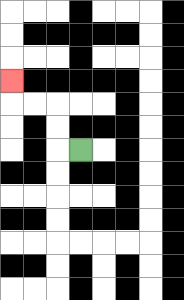{'start': '[3, 6]', 'end': '[0, 3]', 'path_directions': 'L,U,U,L,L,U', 'path_coordinates': '[[3, 6], [2, 6], [2, 5], [2, 4], [1, 4], [0, 4], [0, 3]]'}